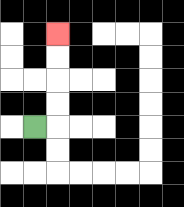{'start': '[1, 5]', 'end': '[2, 1]', 'path_directions': 'R,U,U,U,U', 'path_coordinates': '[[1, 5], [2, 5], [2, 4], [2, 3], [2, 2], [2, 1]]'}